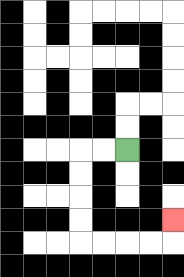{'start': '[5, 6]', 'end': '[7, 9]', 'path_directions': 'L,L,D,D,D,D,R,R,R,R,U', 'path_coordinates': '[[5, 6], [4, 6], [3, 6], [3, 7], [3, 8], [3, 9], [3, 10], [4, 10], [5, 10], [6, 10], [7, 10], [7, 9]]'}